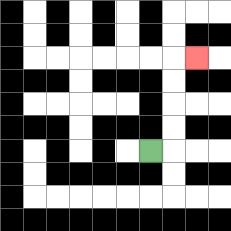{'start': '[6, 6]', 'end': '[8, 2]', 'path_directions': 'R,U,U,U,U,R', 'path_coordinates': '[[6, 6], [7, 6], [7, 5], [7, 4], [7, 3], [7, 2], [8, 2]]'}